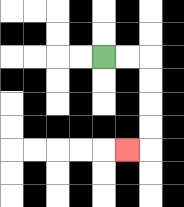{'start': '[4, 2]', 'end': '[5, 6]', 'path_directions': 'R,R,D,D,D,D,L', 'path_coordinates': '[[4, 2], [5, 2], [6, 2], [6, 3], [6, 4], [6, 5], [6, 6], [5, 6]]'}